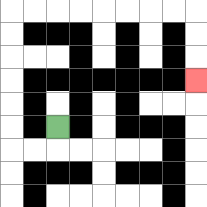{'start': '[2, 5]', 'end': '[8, 3]', 'path_directions': 'D,L,L,U,U,U,U,U,U,R,R,R,R,R,R,R,R,D,D,D', 'path_coordinates': '[[2, 5], [2, 6], [1, 6], [0, 6], [0, 5], [0, 4], [0, 3], [0, 2], [0, 1], [0, 0], [1, 0], [2, 0], [3, 0], [4, 0], [5, 0], [6, 0], [7, 0], [8, 0], [8, 1], [8, 2], [8, 3]]'}